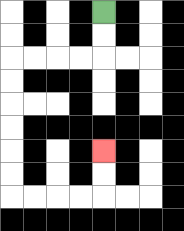{'start': '[4, 0]', 'end': '[4, 6]', 'path_directions': 'D,D,L,L,L,L,D,D,D,D,D,D,R,R,R,R,U,U', 'path_coordinates': '[[4, 0], [4, 1], [4, 2], [3, 2], [2, 2], [1, 2], [0, 2], [0, 3], [0, 4], [0, 5], [0, 6], [0, 7], [0, 8], [1, 8], [2, 8], [3, 8], [4, 8], [4, 7], [4, 6]]'}